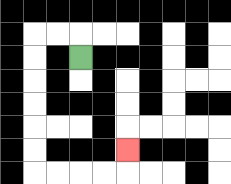{'start': '[3, 2]', 'end': '[5, 6]', 'path_directions': 'U,L,L,D,D,D,D,D,D,R,R,R,R,U', 'path_coordinates': '[[3, 2], [3, 1], [2, 1], [1, 1], [1, 2], [1, 3], [1, 4], [1, 5], [1, 6], [1, 7], [2, 7], [3, 7], [4, 7], [5, 7], [5, 6]]'}